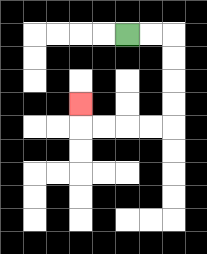{'start': '[5, 1]', 'end': '[3, 4]', 'path_directions': 'R,R,D,D,D,D,L,L,L,L,U', 'path_coordinates': '[[5, 1], [6, 1], [7, 1], [7, 2], [7, 3], [7, 4], [7, 5], [6, 5], [5, 5], [4, 5], [3, 5], [3, 4]]'}